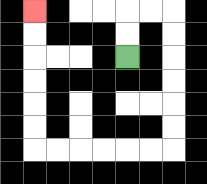{'start': '[5, 2]', 'end': '[1, 0]', 'path_directions': 'U,U,R,R,D,D,D,D,D,D,L,L,L,L,L,L,U,U,U,U,U,U', 'path_coordinates': '[[5, 2], [5, 1], [5, 0], [6, 0], [7, 0], [7, 1], [7, 2], [7, 3], [7, 4], [7, 5], [7, 6], [6, 6], [5, 6], [4, 6], [3, 6], [2, 6], [1, 6], [1, 5], [1, 4], [1, 3], [1, 2], [1, 1], [1, 0]]'}